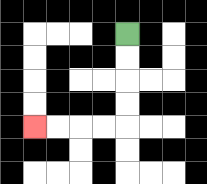{'start': '[5, 1]', 'end': '[1, 5]', 'path_directions': 'D,D,D,D,L,L,L,L', 'path_coordinates': '[[5, 1], [5, 2], [5, 3], [5, 4], [5, 5], [4, 5], [3, 5], [2, 5], [1, 5]]'}